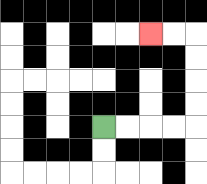{'start': '[4, 5]', 'end': '[6, 1]', 'path_directions': 'R,R,R,R,U,U,U,U,L,L', 'path_coordinates': '[[4, 5], [5, 5], [6, 5], [7, 5], [8, 5], [8, 4], [8, 3], [8, 2], [8, 1], [7, 1], [6, 1]]'}